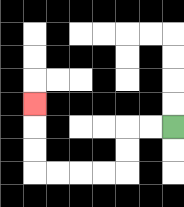{'start': '[7, 5]', 'end': '[1, 4]', 'path_directions': 'L,L,D,D,L,L,L,L,U,U,U', 'path_coordinates': '[[7, 5], [6, 5], [5, 5], [5, 6], [5, 7], [4, 7], [3, 7], [2, 7], [1, 7], [1, 6], [1, 5], [1, 4]]'}